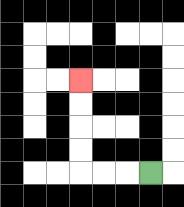{'start': '[6, 7]', 'end': '[3, 3]', 'path_directions': 'L,L,L,U,U,U,U', 'path_coordinates': '[[6, 7], [5, 7], [4, 7], [3, 7], [3, 6], [3, 5], [3, 4], [3, 3]]'}